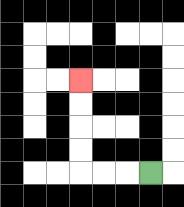{'start': '[6, 7]', 'end': '[3, 3]', 'path_directions': 'L,L,L,U,U,U,U', 'path_coordinates': '[[6, 7], [5, 7], [4, 7], [3, 7], [3, 6], [3, 5], [3, 4], [3, 3]]'}